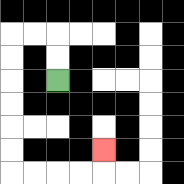{'start': '[2, 3]', 'end': '[4, 6]', 'path_directions': 'U,U,L,L,D,D,D,D,D,D,R,R,R,R,U', 'path_coordinates': '[[2, 3], [2, 2], [2, 1], [1, 1], [0, 1], [0, 2], [0, 3], [0, 4], [0, 5], [0, 6], [0, 7], [1, 7], [2, 7], [3, 7], [4, 7], [4, 6]]'}